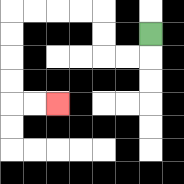{'start': '[6, 1]', 'end': '[2, 4]', 'path_directions': 'D,L,L,U,U,L,L,L,L,D,D,D,D,R,R', 'path_coordinates': '[[6, 1], [6, 2], [5, 2], [4, 2], [4, 1], [4, 0], [3, 0], [2, 0], [1, 0], [0, 0], [0, 1], [0, 2], [0, 3], [0, 4], [1, 4], [2, 4]]'}